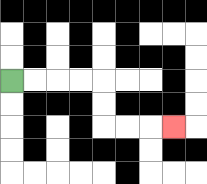{'start': '[0, 3]', 'end': '[7, 5]', 'path_directions': 'R,R,R,R,D,D,R,R,R', 'path_coordinates': '[[0, 3], [1, 3], [2, 3], [3, 3], [4, 3], [4, 4], [4, 5], [5, 5], [6, 5], [7, 5]]'}